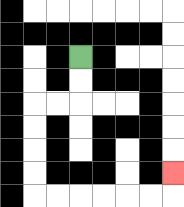{'start': '[3, 2]', 'end': '[7, 7]', 'path_directions': 'D,D,L,L,D,D,D,D,R,R,R,R,R,R,U', 'path_coordinates': '[[3, 2], [3, 3], [3, 4], [2, 4], [1, 4], [1, 5], [1, 6], [1, 7], [1, 8], [2, 8], [3, 8], [4, 8], [5, 8], [6, 8], [7, 8], [7, 7]]'}